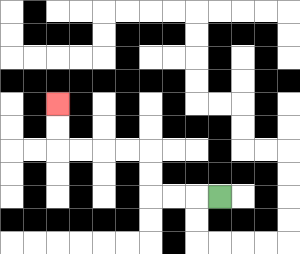{'start': '[9, 8]', 'end': '[2, 4]', 'path_directions': 'L,L,L,U,U,L,L,L,L,U,U', 'path_coordinates': '[[9, 8], [8, 8], [7, 8], [6, 8], [6, 7], [6, 6], [5, 6], [4, 6], [3, 6], [2, 6], [2, 5], [2, 4]]'}